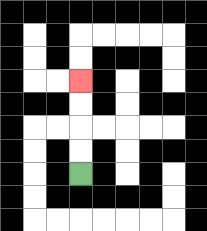{'start': '[3, 7]', 'end': '[3, 3]', 'path_directions': 'U,U,U,U', 'path_coordinates': '[[3, 7], [3, 6], [3, 5], [3, 4], [3, 3]]'}